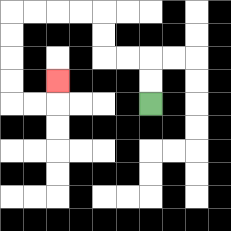{'start': '[6, 4]', 'end': '[2, 3]', 'path_directions': 'U,U,L,L,U,U,L,L,L,L,D,D,D,D,R,R,U', 'path_coordinates': '[[6, 4], [6, 3], [6, 2], [5, 2], [4, 2], [4, 1], [4, 0], [3, 0], [2, 0], [1, 0], [0, 0], [0, 1], [0, 2], [0, 3], [0, 4], [1, 4], [2, 4], [2, 3]]'}